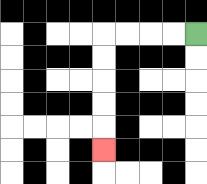{'start': '[8, 1]', 'end': '[4, 6]', 'path_directions': 'L,L,L,L,D,D,D,D,D', 'path_coordinates': '[[8, 1], [7, 1], [6, 1], [5, 1], [4, 1], [4, 2], [4, 3], [4, 4], [4, 5], [4, 6]]'}